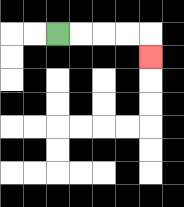{'start': '[2, 1]', 'end': '[6, 2]', 'path_directions': 'R,R,R,R,D', 'path_coordinates': '[[2, 1], [3, 1], [4, 1], [5, 1], [6, 1], [6, 2]]'}